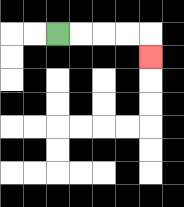{'start': '[2, 1]', 'end': '[6, 2]', 'path_directions': 'R,R,R,R,D', 'path_coordinates': '[[2, 1], [3, 1], [4, 1], [5, 1], [6, 1], [6, 2]]'}